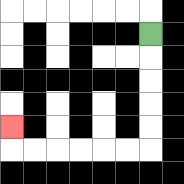{'start': '[6, 1]', 'end': '[0, 5]', 'path_directions': 'D,D,D,D,D,L,L,L,L,L,L,U', 'path_coordinates': '[[6, 1], [6, 2], [6, 3], [6, 4], [6, 5], [6, 6], [5, 6], [4, 6], [3, 6], [2, 6], [1, 6], [0, 6], [0, 5]]'}